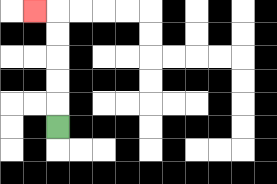{'start': '[2, 5]', 'end': '[1, 0]', 'path_directions': 'U,U,U,U,U,L', 'path_coordinates': '[[2, 5], [2, 4], [2, 3], [2, 2], [2, 1], [2, 0], [1, 0]]'}